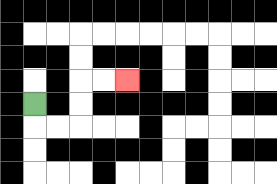{'start': '[1, 4]', 'end': '[5, 3]', 'path_directions': 'D,R,R,U,U,R,R', 'path_coordinates': '[[1, 4], [1, 5], [2, 5], [3, 5], [3, 4], [3, 3], [4, 3], [5, 3]]'}